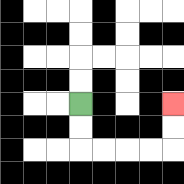{'start': '[3, 4]', 'end': '[7, 4]', 'path_directions': 'D,D,R,R,R,R,U,U', 'path_coordinates': '[[3, 4], [3, 5], [3, 6], [4, 6], [5, 6], [6, 6], [7, 6], [7, 5], [7, 4]]'}